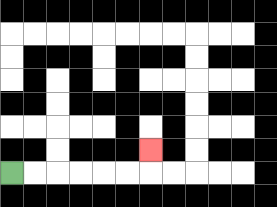{'start': '[0, 7]', 'end': '[6, 6]', 'path_directions': 'R,R,R,R,R,R,U', 'path_coordinates': '[[0, 7], [1, 7], [2, 7], [3, 7], [4, 7], [5, 7], [6, 7], [6, 6]]'}